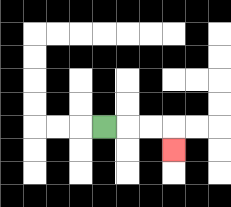{'start': '[4, 5]', 'end': '[7, 6]', 'path_directions': 'R,R,R,D', 'path_coordinates': '[[4, 5], [5, 5], [6, 5], [7, 5], [7, 6]]'}